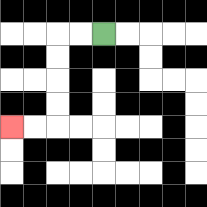{'start': '[4, 1]', 'end': '[0, 5]', 'path_directions': 'L,L,D,D,D,D,L,L', 'path_coordinates': '[[4, 1], [3, 1], [2, 1], [2, 2], [2, 3], [2, 4], [2, 5], [1, 5], [0, 5]]'}